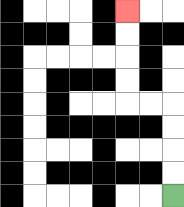{'start': '[7, 8]', 'end': '[5, 0]', 'path_directions': 'U,U,U,U,L,L,U,U,U,U', 'path_coordinates': '[[7, 8], [7, 7], [7, 6], [7, 5], [7, 4], [6, 4], [5, 4], [5, 3], [5, 2], [5, 1], [5, 0]]'}